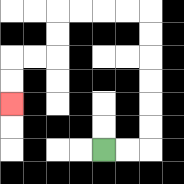{'start': '[4, 6]', 'end': '[0, 4]', 'path_directions': 'R,R,U,U,U,U,U,U,L,L,L,L,D,D,L,L,D,D', 'path_coordinates': '[[4, 6], [5, 6], [6, 6], [6, 5], [6, 4], [6, 3], [6, 2], [6, 1], [6, 0], [5, 0], [4, 0], [3, 0], [2, 0], [2, 1], [2, 2], [1, 2], [0, 2], [0, 3], [0, 4]]'}